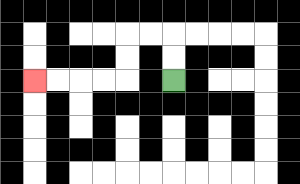{'start': '[7, 3]', 'end': '[1, 3]', 'path_directions': 'U,U,L,L,D,D,L,L,L,L', 'path_coordinates': '[[7, 3], [7, 2], [7, 1], [6, 1], [5, 1], [5, 2], [5, 3], [4, 3], [3, 3], [2, 3], [1, 3]]'}